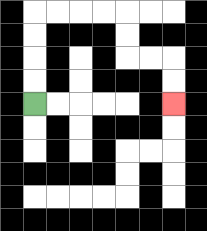{'start': '[1, 4]', 'end': '[7, 4]', 'path_directions': 'U,U,U,U,R,R,R,R,D,D,R,R,D,D', 'path_coordinates': '[[1, 4], [1, 3], [1, 2], [1, 1], [1, 0], [2, 0], [3, 0], [4, 0], [5, 0], [5, 1], [5, 2], [6, 2], [7, 2], [7, 3], [7, 4]]'}